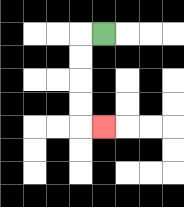{'start': '[4, 1]', 'end': '[4, 5]', 'path_directions': 'L,D,D,D,D,R', 'path_coordinates': '[[4, 1], [3, 1], [3, 2], [3, 3], [3, 4], [3, 5], [4, 5]]'}